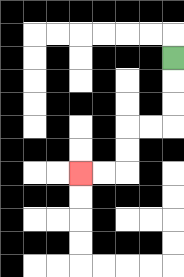{'start': '[7, 2]', 'end': '[3, 7]', 'path_directions': 'D,D,D,L,L,D,D,L,L', 'path_coordinates': '[[7, 2], [7, 3], [7, 4], [7, 5], [6, 5], [5, 5], [5, 6], [5, 7], [4, 7], [3, 7]]'}